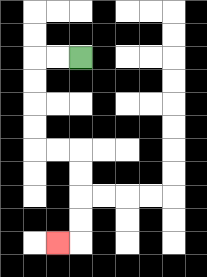{'start': '[3, 2]', 'end': '[2, 10]', 'path_directions': 'L,L,D,D,D,D,R,R,D,D,D,D,L', 'path_coordinates': '[[3, 2], [2, 2], [1, 2], [1, 3], [1, 4], [1, 5], [1, 6], [2, 6], [3, 6], [3, 7], [3, 8], [3, 9], [3, 10], [2, 10]]'}